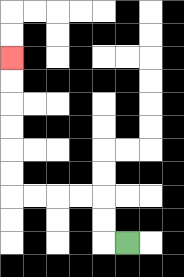{'start': '[5, 10]', 'end': '[0, 2]', 'path_directions': 'L,U,U,L,L,L,L,U,U,U,U,U,U', 'path_coordinates': '[[5, 10], [4, 10], [4, 9], [4, 8], [3, 8], [2, 8], [1, 8], [0, 8], [0, 7], [0, 6], [0, 5], [0, 4], [0, 3], [0, 2]]'}